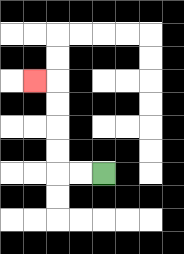{'start': '[4, 7]', 'end': '[1, 3]', 'path_directions': 'L,L,U,U,U,U,L', 'path_coordinates': '[[4, 7], [3, 7], [2, 7], [2, 6], [2, 5], [2, 4], [2, 3], [1, 3]]'}